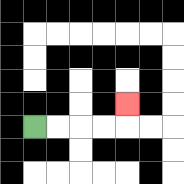{'start': '[1, 5]', 'end': '[5, 4]', 'path_directions': 'R,R,R,R,U', 'path_coordinates': '[[1, 5], [2, 5], [3, 5], [4, 5], [5, 5], [5, 4]]'}